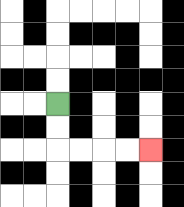{'start': '[2, 4]', 'end': '[6, 6]', 'path_directions': 'D,D,R,R,R,R', 'path_coordinates': '[[2, 4], [2, 5], [2, 6], [3, 6], [4, 6], [5, 6], [6, 6]]'}